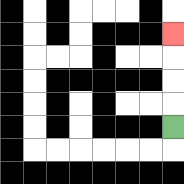{'start': '[7, 5]', 'end': '[7, 1]', 'path_directions': 'U,U,U,U', 'path_coordinates': '[[7, 5], [7, 4], [7, 3], [7, 2], [7, 1]]'}